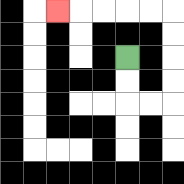{'start': '[5, 2]', 'end': '[2, 0]', 'path_directions': 'D,D,R,R,U,U,U,U,L,L,L,L,L', 'path_coordinates': '[[5, 2], [5, 3], [5, 4], [6, 4], [7, 4], [7, 3], [7, 2], [7, 1], [7, 0], [6, 0], [5, 0], [4, 0], [3, 0], [2, 0]]'}